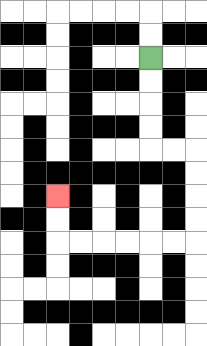{'start': '[6, 2]', 'end': '[2, 8]', 'path_directions': 'D,D,D,D,R,R,D,D,D,D,L,L,L,L,L,L,U,U', 'path_coordinates': '[[6, 2], [6, 3], [6, 4], [6, 5], [6, 6], [7, 6], [8, 6], [8, 7], [8, 8], [8, 9], [8, 10], [7, 10], [6, 10], [5, 10], [4, 10], [3, 10], [2, 10], [2, 9], [2, 8]]'}